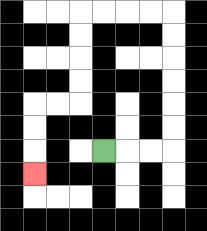{'start': '[4, 6]', 'end': '[1, 7]', 'path_directions': 'R,R,R,U,U,U,U,U,U,L,L,L,L,D,D,D,D,L,L,D,D,D', 'path_coordinates': '[[4, 6], [5, 6], [6, 6], [7, 6], [7, 5], [7, 4], [7, 3], [7, 2], [7, 1], [7, 0], [6, 0], [5, 0], [4, 0], [3, 0], [3, 1], [3, 2], [3, 3], [3, 4], [2, 4], [1, 4], [1, 5], [1, 6], [1, 7]]'}